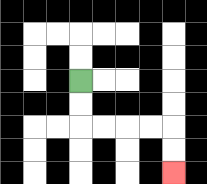{'start': '[3, 3]', 'end': '[7, 7]', 'path_directions': 'D,D,R,R,R,R,D,D', 'path_coordinates': '[[3, 3], [3, 4], [3, 5], [4, 5], [5, 5], [6, 5], [7, 5], [7, 6], [7, 7]]'}